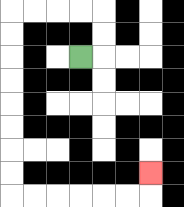{'start': '[3, 2]', 'end': '[6, 7]', 'path_directions': 'R,U,U,L,L,L,L,D,D,D,D,D,D,D,D,R,R,R,R,R,R,U', 'path_coordinates': '[[3, 2], [4, 2], [4, 1], [4, 0], [3, 0], [2, 0], [1, 0], [0, 0], [0, 1], [0, 2], [0, 3], [0, 4], [0, 5], [0, 6], [0, 7], [0, 8], [1, 8], [2, 8], [3, 8], [4, 8], [5, 8], [6, 8], [6, 7]]'}